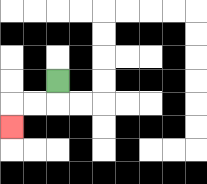{'start': '[2, 3]', 'end': '[0, 5]', 'path_directions': 'D,L,L,D', 'path_coordinates': '[[2, 3], [2, 4], [1, 4], [0, 4], [0, 5]]'}